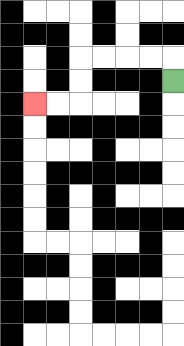{'start': '[7, 3]', 'end': '[1, 4]', 'path_directions': 'U,L,L,L,L,D,D,L,L', 'path_coordinates': '[[7, 3], [7, 2], [6, 2], [5, 2], [4, 2], [3, 2], [3, 3], [3, 4], [2, 4], [1, 4]]'}